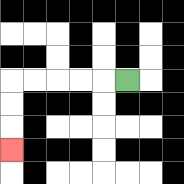{'start': '[5, 3]', 'end': '[0, 6]', 'path_directions': 'L,L,L,L,L,D,D,D', 'path_coordinates': '[[5, 3], [4, 3], [3, 3], [2, 3], [1, 3], [0, 3], [0, 4], [0, 5], [0, 6]]'}